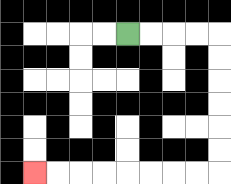{'start': '[5, 1]', 'end': '[1, 7]', 'path_directions': 'R,R,R,R,D,D,D,D,D,D,L,L,L,L,L,L,L,L', 'path_coordinates': '[[5, 1], [6, 1], [7, 1], [8, 1], [9, 1], [9, 2], [9, 3], [9, 4], [9, 5], [9, 6], [9, 7], [8, 7], [7, 7], [6, 7], [5, 7], [4, 7], [3, 7], [2, 7], [1, 7]]'}